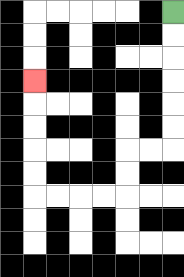{'start': '[7, 0]', 'end': '[1, 3]', 'path_directions': 'D,D,D,D,D,D,L,L,D,D,L,L,L,L,U,U,U,U,U', 'path_coordinates': '[[7, 0], [7, 1], [7, 2], [7, 3], [7, 4], [7, 5], [7, 6], [6, 6], [5, 6], [5, 7], [5, 8], [4, 8], [3, 8], [2, 8], [1, 8], [1, 7], [1, 6], [1, 5], [1, 4], [1, 3]]'}